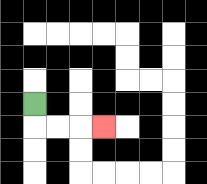{'start': '[1, 4]', 'end': '[4, 5]', 'path_directions': 'D,R,R,R', 'path_coordinates': '[[1, 4], [1, 5], [2, 5], [3, 5], [4, 5]]'}